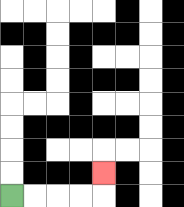{'start': '[0, 8]', 'end': '[4, 7]', 'path_directions': 'R,R,R,R,U', 'path_coordinates': '[[0, 8], [1, 8], [2, 8], [3, 8], [4, 8], [4, 7]]'}